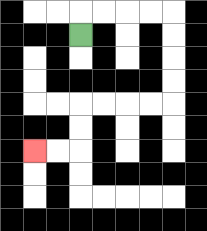{'start': '[3, 1]', 'end': '[1, 6]', 'path_directions': 'U,R,R,R,R,D,D,D,D,L,L,L,L,D,D,L,L', 'path_coordinates': '[[3, 1], [3, 0], [4, 0], [5, 0], [6, 0], [7, 0], [7, 1], [7, 2], [7, 3], [7, 4], [6, 4], [5, 4], [4, 4], [3, 4], [3, 5], [3, 6], [2, 6], [1, 6]]'}